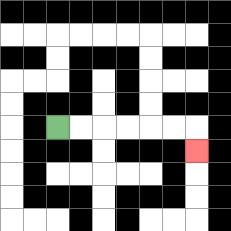{'start': '[2, 5]', 'end': '[8, 6]', 'path_directions': 'R,R,R,R,R,R,D', 'path_coordinates': '[[2, 5], [3, 5], [4, 5], [5, 5], [6, 5], [7, 5], [8, 5], [8, 6]]'}